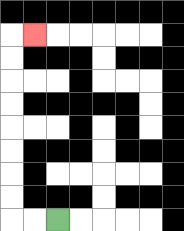{'start': '[2, 9]', 'end': '[1, 1]', 'path_directions': 'L,L,U,U,U,U,U,U,U,U,R', 'path_coordinates': '[[2, 9], [1, 9], [0, 9], [0, 8], [0, 7], [0, 6], [0, 5], [0, 4], [0, 3], [0, 2], [0, 1], [1, 1]]'}